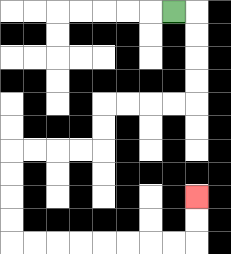{'start': '[7, 0]', 'end': '[8, 8]', 'path_directions': 'R,D,D,D,D,L,L,L,L,D,D,L,L,L,L,D,D,D,D,R,R,R,R,R,R,R,R,U,U', 'path_coordinates': '[[7, 0], [8, 0], [8, 1], [8, 2], [8, 3], [8, 4], [7, 4], [6, 4], [5, 4], [4, 4], [4, 5], [4, 6], [3, 6], [2, 6], [1, 6], [0, 6], [0, 7], [0, 8], [0, 9], [0, 10], [1, 10], [2, 10], [3, 10], [4, 10], [5, 10], [6, 10], [7, 10], [8, 10], [8, 9], [8, 8]]'}